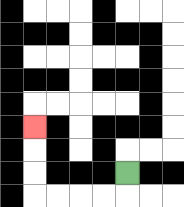{'start': '[5, 7]', 'end': '[1, 5]', 'path_directions': 'D,L,L,L,L,U,U,U', 'path_coordinates': '[[5, 7], [5, 8], [4, 8], [3, 8], [2, 8], [1, 8], [1, 7], [1, 6], [1, 5]]'}